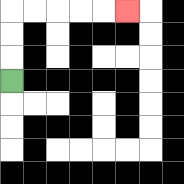{'start': '[0, 3]', 'end': '[5, 0]', 'path_directions': 'U,U,U,R,R,R,R,R', 'path_coordinates': '[[0, 3], [0, 2], [0, 1], [0, 0], [1, 0], [2, 0], [3, 0], [4, 0], [5, 0]]'}